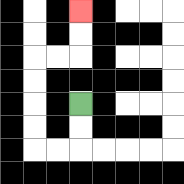{'start': '[3, 4]', 'end': '[3, 0]', 'path_directions': 'D,D,L,L,U,U,U,U,R,R,U,U', 'path_coordinates': '[[3, 4], [3, 5], [3, 6], [2, 6], [1, 6], [1, 5], [1, 4], [1, 3], [1, 2], [2, 2], [3, 2], [3, 1], [3, 0]]'}